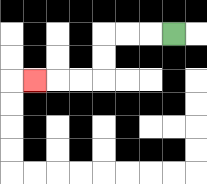{'start': '[7, 1]', 'end': '[1, 3]', 'path_directions': 'L,L,L,D,D,L,L,L', 'path_coordinates': '[[7, 1], [6, 1], [5, 1], [4, 1], [4, 2], [4, 3], [3, 3], [2, 3], [1, 3]]'}